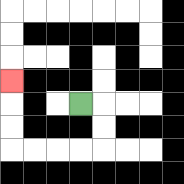{'start': '[3, 4]', 'end': '[0, 3]', 'path_directions': 'R,D,D,L,L,L,L,U,U,U', 'path_coordinates': '[[3, 4], [4, 4], [4, 5], [4, 6], [3, 6], [2, 6], [1, 6], [0, 6], [0, 5], [0, 4], [0, 3]]'}